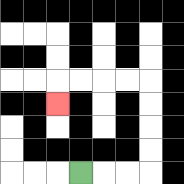{'start': '[3, 7]', 'end': '[2, 4]', 'path_directions': 'R,R,R,U,U,U,U,L,L,L,L,D', 'path_coordinates': '[[3, 7], [4, 7], [5, 7], [6, 7], [6, 6], [6, 5], [6, 4], [6, 3], [5, 3], [4, 3], [3, 3], [2, 3], [2, 4]]'}